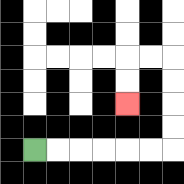{'start': '[1, 6]', 'end': '[5, 4]', 'path_directions': 'R,R,R,R,R,R,U,U,U,U,L,L,D,D', 'path_coordinates': '[[1, 6], [2, 6], [3, 6], [4, 6], [5, 6], [6, 6], [7, 6], [7, 5], [7, 4], [7, 3], [7, 2], [6, 2], [5, 2], [5, 3], [5, 4]]'}